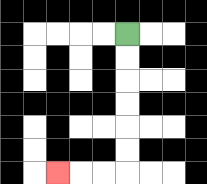{'start': '[5, 1]', 'end': '[2, 7]', 'path_directions': 'D,D,D,D,D,D,L,L,L', 'path_coordinates': '[[5, 1], [5, 2], [5, 3], [5, 4], [5, 5], [5, 6], [5, 7], [4, 7], [3, 7], [2, 7]]'}